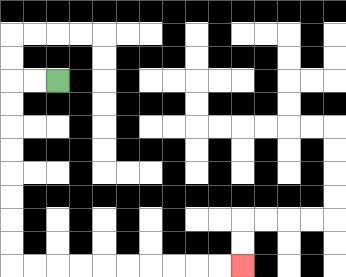{'start': '[2, 3]', 'end': '[10, 11]', 'path_directions': 'L,L,D,D,D,D,D,D,D,D,R,R,R,R,R,R,R,R,R,R', 'path_coordinates': '[[2, 3], [1, 3], [0, 3], [0, 4], [0, 5], [0, 6], [0, 7], [0, 8], [0, 9], [0, 10], [0, 11], [1, 11], [2, 11], [3, 11], [4, 11], [5, 11], [6, 11], [7, 11], [8, 11], [9, 11], [10, 11]]'}